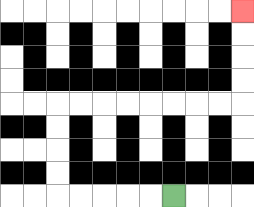{'start': '[7, 8]', 'end': '[10, 0]', 'path_directions': 'L,L,L,L,L,U,U,U,U,R,R,R,R,R,R,R,R,U,U,U,U', 'path_coordinates': '[[7, 8], [6, 8], [5, 8], [4, 8], [3, 8], [2, 8], [2, 7], [2, 6], [2, 5], [2, 4], [3, 4], [4, 4], [5, 4], [6, 4], [7, 4], [8, 4], [9, 4], [10, 4], [10, 3], [10, 2], [10, 1], [10, 0]]'}